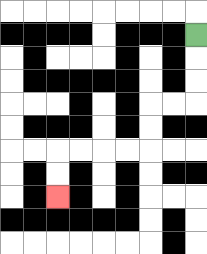{'start': '[8, 1]', 'end': '[2, 8]', 'path_directions': 'D,D,D,L,L,D,D,L,L,L,L,D,D', 'path_coordinates': '[[8, 1], [8, 2], [8, 3], [8, 4], [7, 4], [6, 4], [6, 5], [6, 6], [5, 6], [4, 6], [3, 6], [2, 6], [2, 7], [2, 8]]'}